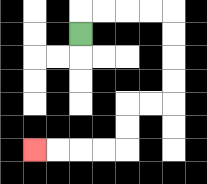{'start': '[3, 1]', 'end': '[1, 6]', 'path_directions': 'U,R,R,R,R,D,D,D,D,L,L,D,D,L,L,L,L', 'path_coordinates': '[[3, 1], [3, 0], [4, 0], [5, 0], [6, 0], [7, 0], [7, 1], [7, 2], [7, 3], [7, 4], [6, 4], [5, 4], [5, 5], [5, 6], [4, 6], [3, 6], [2, 6], [1, 6]]'}